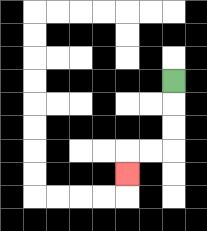{'start': '[7, 3]', 'end': '[5, 7]', 'path_directions': 'D,D,D,L,L,D', 'path_coordinates': '[[7, 3], [7, 4], [7, 5], [7, 6], [6, 6], [5, 6], [5, 7]]'}